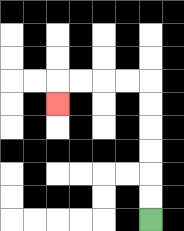{'start': '[6, 9]', 'end': '[2, 4]', 'path_directions': 'U,U,U,U,U,U,L,L,L,L,D', 'path_coordinates': '[[6, 9], [6, 8], [6, 7], [6, 6], [6, 5], [6, 4], [6, 3], [5, 3], [4, 3], [3, 3], [2, 3], [2, 4]]'}